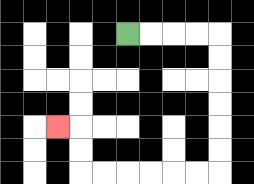{'start': '[5, 1]', 'end': '[2, 5]', 'path_directions': 'R,R,R,R,D,D,D,D,D,D,L,L,L,L,L,L,U,U,L', 'path_coordinates': '[[5, 1], [6, 1], [7, 1], [8, 1], [9, 1], [9, 2], [9, 3], [9, 4], [9, 5], [9, 6], [9, 7], [8, 7], [7, 7], [6, 7], [5, 7], [4, 7], [3, 7], [3, 6], [3, 5], [2, 5]]'}